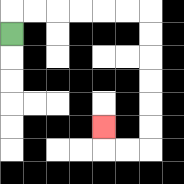{'start': '[0, 1]', 'end': '[4, 5]', 'path_directions': 'U,R,R,R,R,R,R,D,D,D,D,D,D,L,L,U', 'path_coordinates': '[[0, 1], [0, 0], [1, 0], [2, 0], [3, 0], [4, 0], [5, 0], [6, 0], [6, 1], [6, 2], [6, 3], [6, 4], [6, 5], [6, 6], [5, 6], [4, 6], [4, 5]]'}